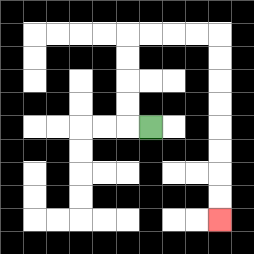{'start': '[6, 5]', 'end': '[9, 9]', 'path_directions': 'L,U,U,U,U,R,R,R,R,D,D,D,D,D,D,D,D', 'path_coordinates': '[[6, 5], [5, 5], [5, 4], [5, 3], [5, 2], [5, 1], [6, 1], [7, 1], [8, 1], [9, 1], [9, 2], [9, 3], [9, 4], [9, 5], [9, 6], [9, 7], [9, 8], [9, 9]]'}